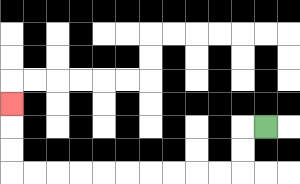{'start': '[11, 5]', 'end': '[0, 4]', 'path_directions': 'L,D,D,L,L,L,L,L,L,L,L,L,L,U,U,U', 'path_coordinates': '[[11, 5], [10, 5], [10, 6], [10, 7], [9, 7], [8, 7], [7, 7], [6, 7], [5, 7], [4, 7], [3, 7], [2, 7], [1, 7], [0, 7], [0, 6], [0, 5], [0, 4]]'}